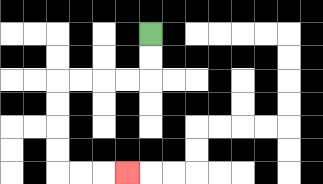{'start': '[6, 1]', 'end': '[5, 7]', 'path_directions': 'D,D,L,L,L,L,D,D,D,D,R,R,R', 'path_coordinates': '[[6, 1], [6, 2], [6, 3], [5, 3], [4, 3], [3, 3], [2, 3], [2, 4], [2, 5], [2, 6], [2, 7], [3, 7], [4, 7], [5, 7]]'}